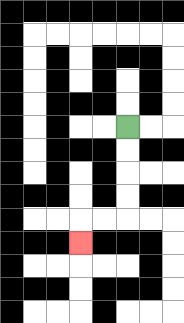{'start': '[5, 5]', 'end': '[3, 10]', 'path_directions': 'D,D,D,D,L,L,D', 'path_coordinates': '[[5, 5], [5, 6], [5, 7], [5, 8], [5, 9], [4, 9], [3, 9], [3, 10]]'}